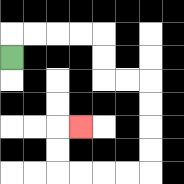{'start': '[0, 2]', 'end': '[3, 5]', 'path_directions': 'U,R,R,R,R,D,D,R,R,D,D,D,D,L,L,L,L,U,U,R', 'path_coordinates': '[[0, 2], [0, 1], [1, 1], [2, 1], [3, 1], [4, 1], [4, 2], [4, 3], [5, 3], [6, 3], [6, 4], [6, 5], [6, 6], [6, 7], [5, 7], [4, 7], [3, 7], [2, 7], [2, 6], [2, 5], [3, 5]]'}